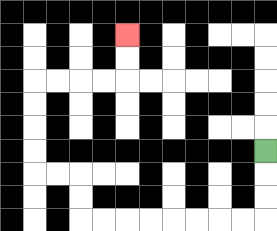{'start': '[11, 6]', 'end': '[5, 1]', 'path_directions': 'D,D,D,L,L,L,L,L,L,L,L,U,U,L,L,U,U,U,U,R,R,R,R,U,U', 'path_coordinates': '[[11, 6], [11, 7], [11, 8], [11, 9], [10, 9], [9, 9], [8, 9], [7, 9], [6, 9], [5, 9], [4, 9], [3, 9], [3, 8], [3, 7], [2, 7], [1, 7], [1, 6], [1, 5], [1, 4], [1, 3], [2, 3], [3, 3], [4, 3], [5, 3], [5, 2], [5, 1]]'}